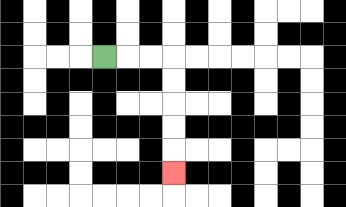{'start': '[4, 2]', 'end': '[7, 7]', 'path_directions': 'R,R,R,D,D,D,D,D', 'path_coordinates': '[[4, 2], [5, 2], [6, 2], [7, 2], [7, 3], [7, 4], [7, 5], [7, 6], [7, 7]]'}